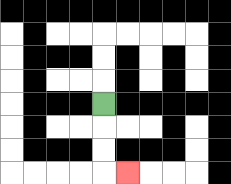{'start': '[4, 4]', 'end': '[5, 7]', 'path_directions': 'D,D,D,R', 'path_coordinates': '[[4, 4], [4, 5], [4, 6], [4, 7], [5, 7]]'}